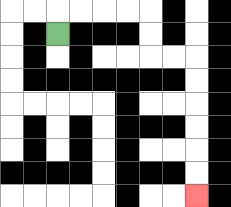{'start': '[2, 1]', 'end': '[8, 8]', 'path_directions': 'U,R,R,R,R,D,D,R,R,D,D,D,D,D,D', 'path_coordinates': '[[2, 1], [2, 0], [3, 0], [4, 0], [5, 0], [6, 0], [6, 1], [6, 2], [7, 2], [8, 2], [8, 3], [8, 4], [8, 5], [8, 6], [8, 7], [8, 8]]'}